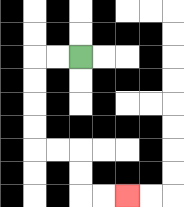{'start': '[3, 2]', 'end': '[5, 8]', 'path_directions': 'L,L,D,D,D,D,R,R,D,D,R,R', 'path_coordinates': '[[3, 2], [2, 2], [1, 2], [1, 3], [1, 4], [1, 5], [1, 6], [2, 6], [3, 6], [3, 7], [3, 8], [4, 8], [5, 8]]'}